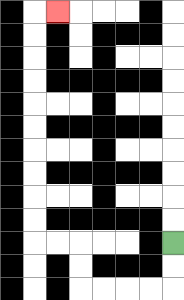{'start': '[7, 10]', 'end': '[2, 0]', 'path_directions': 'D,D,L,L,L,L,U,U,L,L,U,U,U,U,U,U,U,U,U,U,R', 'path_coordinates': '[[7, 10], [7, 11], [7, 12], [6, 12], [5, 12], [4, 12], [3, 12], [3, 11], [3, 10], [2, 10], [1, 10], [1, 9], [1, 8], [1, 7], [1, 6], [1, 5], [1, 4], [1, 3], [1, 2], [1, 1], [1, 0], [2, 0]]'}